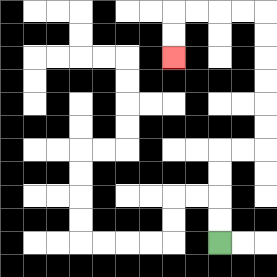{'start': '[9, 10]', 'end': '[7, 2]', 'path_directions': 'U,U,U,U,R,R,U,U,U,U,U,U,L,L,L,L,D,D', 'path_coordinates': '[[9, 10], [9, 9], [9, 8], [9, 7], [9, 6], [10, 6], [11, 6], [11, 5], [11, 4], [11, 3], [11, 2], [11, 1], [11, 0], [10, 0], [9, 0], [8, 0], [7, 0], [7, 1], [7, 2]]'}